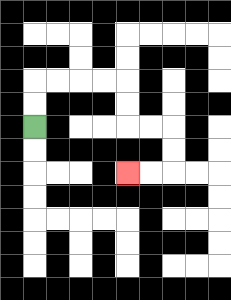{'start': '[1, 5]', 'end': '[5, 7]', 'path_directions': 'U,U,R,R,R,R,D,D,R,R,D,D,L,L', 'path_coordinates': '[[1, 5], [1, 4], [1, 3], [2, 3], [3, 3], [4, 3], [5, 3], [5, 4], [5, 5], [6, 5], [7, 5], [7, 6], [7, 7], [6, 7], [5, 7]]'}